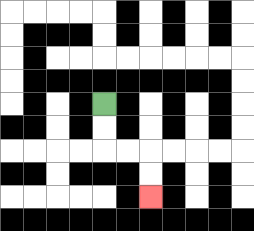{'start': '[4, 4]', 'end': '[6, 8]', 'path_directions': 'D,D,R,R,D,D', 'path_coordinates': '[[4, 4], [4, 5], [4, 6], [5, 6], [6, 6], [6, 7], [6, 8]]'}